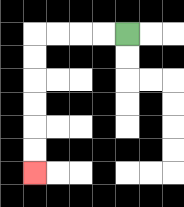{'start': '[5, 1]', 'end': '[1, 7]', 'path_directions': 'L,L,L,L,D,D,D,D,D,D', 'path_coordinates': '[[5, 1], [4, 1], [3, 1], [2, 1], [1, 1], [1, 2], [1, 3], [1, 4], [1, 5], [1, 6], [1, 7]]'}